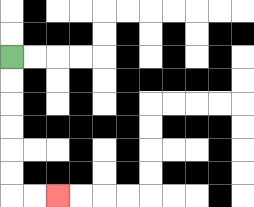{'start': '[0, 2]', 'end': '[2, 8]', 'path_directions': 'D,D,D,D,D,D,R,R', 'path_coordinates': '[[0, 2], [0, 3], [0, 4], [0, 5], [0, 6], [0, 7], [0, 8], [1, 8], [2, 8]]'}